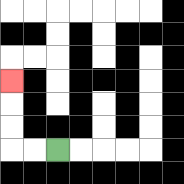{'start': '[2, 6]', 'end': '[0, 3]', 'path_directions': 'L,L,U,U,U', 'path_coordinates': '[[2, 6], [1, 6], [0, 6], [0, 5], [0, 4], [0, 3]]'}